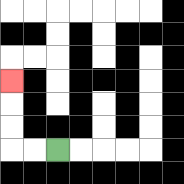{'start': '[2, 6]', 'end': '[0, 3]', 'path_directions': 'L,L,U,U,U', 'path_coordinates': '[[2, 6], [1, 6], [0, 6], [0, 5], [0, 4], [0, 3]]'}